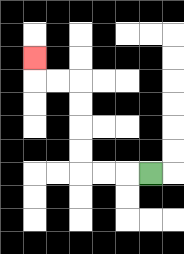{'start': '[6, 7]', 'end': '[1, 2]', 'path_directions': 'L,L,L,U,U,U,U,L,L,U', 'path_coordinates': '[[6, 7], [5, 7], [4, 7], [3, 7], [3, 6], [3, 5], [3, 4], [3, 3], [2, 3], [1, 3], [1, 2]]'}